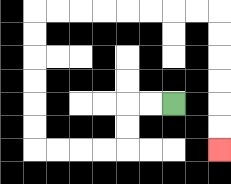{'start': '[7, 4]', 'end': '[9, 6]', 'path_directions': 'L,L,D,D,L,L,L,L,U,U,U,U,U,U,R,R,R,R,R,R,R,R,D,D,D,D,D,D', 'path_coordinates': '[[7, 4], [6, 4], [5, 4], [5, 5], [5, 6], [4, 6], [3, 6], [2, 6], [1, 6], [1, 5], [1, 4], [1, 3], [1, 2], [1, 1], [1, 0], [2, 0], [3, 0], [4, 0], [5, 0], [6, 0], [7, 0], [8, 0], [9, 0], [9, 1], [9, 2], [9, 3], [9, 4], [9, 5], [9, 6]]'}